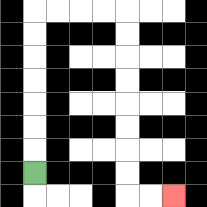{'start': '[1, 7]', 'end': '[7, 8]', 'path_directions': 'U,U,U,U,U,U,U,R,R,R,R,D,D,D,D,D,D,D,D,R,R', 'path_coordinates': '[[1, 7], [1, 6], [1, 5], [1, 4], [1, 3], [1, 2], [1, 1], [1, 0], [2, 0], [3, 0], [4, 0], [5, 0], [5, 1], [5, 2], [5, 3], [5, 4], [5, 5], [5, 6], [5, 7], [5, 8], [6, 8], [7, 8]]'}